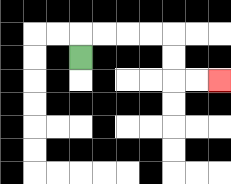{'start': '[3, 2]', 'end': '[9, 3]', 'path_directions': 'U,R,R,R,R,D,D,R,R', 'path_coordinates': '[[3, 2], [3, 1], [4, 1], [5, 1], [6, 1], [7, 1], [7, 2], [7, 3], [8, 3], [9, 3]]'}